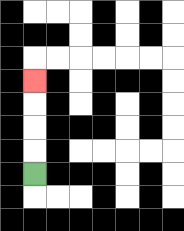{'start': '[1, 7]', 'end': '[1, 3]', 'path_directions': 'U,U,U,U', 'path_coordinates': '[[1, 7], [1, 6], [1, 5], [1, 4], [1, 3]]'}